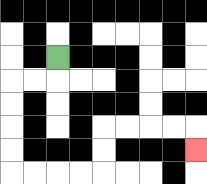{'start': '[2, 2]', 'end': '[8, 6]', 'path_directions': 'D,L,L,D,D,D,D,R,R,R,R,U,U,R,R,R,R,D', 'path_coordinates': '[[2, 2], [2, 3], [1, 3], [0, 3], [0, 4], [0, 5], [0, 6], [0, 7], [1, 7], [2, 7], [3, 7], [4, 7], [4, 6], [4, 5], [5, 5], [6, 5], [7, 5], [8, 5], [8, 6]]'}